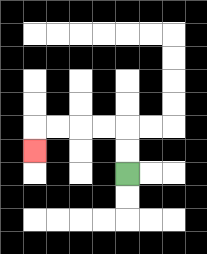{'start': '[5, 7]', 'end': '[1, 6]', 'path_directions': 'U,U,L,L,L,L,D', 'path_coordinates': '[[5, 7], [5, 6], [5, 5], [4, 5], [3, 5], [2, 5], [1, 5], [1, 6]]'}